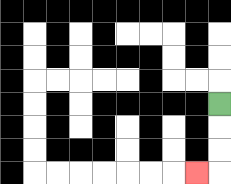{'start': '[9, 4]', 'end': '[8, 7]', 'path_directions': 'D,D,D,L', 'path_coordinates': '[[9, 4], [9, 5], [9, 6], [9, 7], [8, 7]]'}